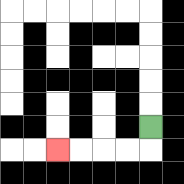{'start': '[6, 5]', 'end': '[2, 6]', 'path_directions': 'D,L,L,L,L', 'path_coordinates': '[[6, 5], [6, 6], [5, 6], [4, 6], [3, 6], [2, 6]]'}